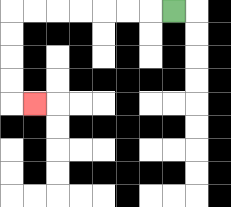{'start': '[7, 0]', 'end': '[1, 4]', 'path_directions': 'L,L,L,L,L,L,L,D,D,D,D,R', 'path_coordinates': '[[7, 0], [6, 0], [5, 0], [4, 0], [3, 0], [2, 0], [1, 0], [0, 0], [0, 1], [0, 2], [0, 3], [0, 4], [1, 4]]'}